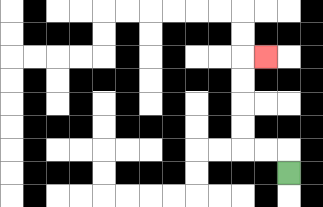{'start': '[12, 7]', 'end': '[11, 2]', 'path_directions': 'U,L,L,U,U,U,U,R', 'path_coordinates': '[[12, 7], [12, 6], [11, 6], [10, 6], [10, 5], [10, 4], [10, 3], [10, 2], [11, 2]]'}